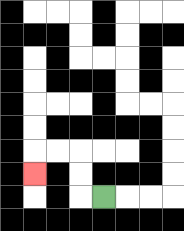{'start': '[4, 8]', 'end': '[1, 7]', 'path_directions': 'L,U,U,L,L,D', 'path_coordinates': '[[4, 8], [3, 8], [3, 7], [3, 6], [2, 6], [1, 6], [1, 7]]'}